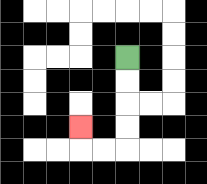{'start': '[5, 2]', 'end': '[3, 5]', 'path_directions': 'D,D,D,D,L,L,U', 'path_coordinates': '[[5, 2], [5, 3], [5, 4], [5, 5], [5, 6], [4, 6], [3, 6], [3, 5]]'}